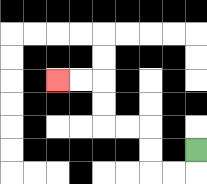{'start': '[8, 6]', 'end': '[2, 3]', 'path_directions': 'D,L,L,U,U,L,L,U,U,L,L', 'path_coordinates': '[[8, 6], [8, 7], [7, 7], [6, 7], [6, 6], [6, 5], [5, 5], [4, 5], [4, 4], [4, 3], [3, 3], [2, 3]]'}